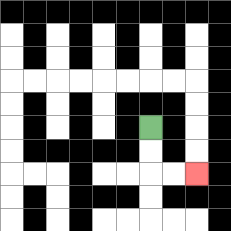{'start': '[6, 5]', 'end': '[8, 7]', 'path_directions': 'D,D,R,R', 'path_coordinates': '[[6, 5], [6, 6], [6, 7], [7, 7], [8, 7]]'}